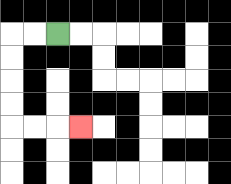{'start': '[2, 1]', 'end': '[3, 5]', 'path_directions': 'L,L,D,D,D,D,R,R,R', 'path_coordinates': '[[2, 1], [1, 1], [0, 1], [0, 2], [0, 3], [0, 4], [0, 5], [1, 5], [2, 5], [3, 5]]'}